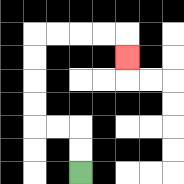{'start': '[3, 7]', 'end': '[5, 2]', 'path_directions': 'U,U,L,L,U,U,U,U,R,R,R,R,D', 'path_coordinates': '[[3, 7], [3, 6], [3, 5], [2, 5], [1, 5], [1, 4], [1, 3], [1, 2], [1, 1], [2, 1], [3, 1], [4, 1], [5, 1], [5, 2]]'}